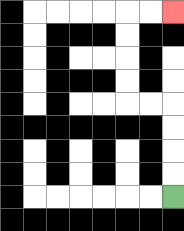{'start': '[7, 8]', 'end': '[7, 0]', 'path_directions': 'U,U,U,U,L,L,U,U,U,U,R,R', 'path_coordinates': '[[7, 8], [7, 7], [7, 6], [7, 5], [7, 4], [6, 4], [5, 4], [5, 3], [5, 2], [5, 1], [5, 0], [6, 0], [7, 0]]'}